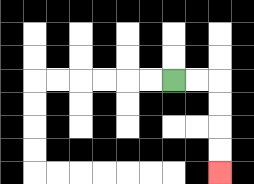{'start': '[7, 3]', 'end': '[9, 7]', 'path_directions': 'R,R,D,D,D,D', 'path_coordinates': '[[7, 3], [8, 3], [9, 3], [9, 4], [9, 5], [9, 6], [9, 7]]'}